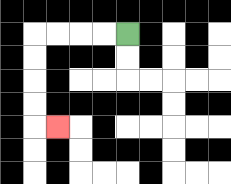{'start': '[5, 1]', 'end': '[2, 5]', 'path_directions': 'L,L,L,L,D,D,D,D,R', 'path_coordinates': '[[5, 1], [4, 1], [3, 1], [2, 1], [1, 1], [1, 2], [1, 3], [1, 4], [1, 5], [2, 5]]'}